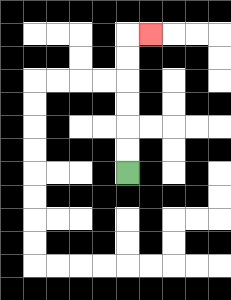{'start': '[5, 7]', 'end': '[6, 1]', 'path_directions': 'U,U,U,U,U,U,R', 'path_coordinates': '[[5, 7], [5, 6], [5, 5], [5, 4], [5, 3], [5, 2], [5, 1], [6, 1]]'}